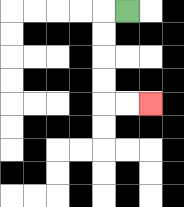{'start': '[5, 0]', 'end': '[6, 4]', 'path_directions': 'L,D,D,D,D,R,R', 'path_coordinates': '[[5, 0], [4, 0], [4, 1], [4, 2], [4, 3], [4, 4], [5, 4], [6, 4]]'}